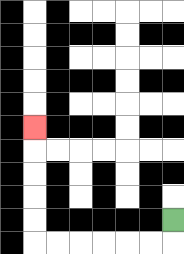{'start': '[7, 9]', 'end': '[1, 5]', 'path_directions': 'D,L,L,L,L,L,L,U,U,U,U,U', 'path_coordinates': '[[7, 9], [7, 10], [6, 10], [5, 10], [4, 10], [3, 10], [2, 10], [1, 10], [1, 9], [1, 8], [1, 7], [1, 6], [1, 5]]'}